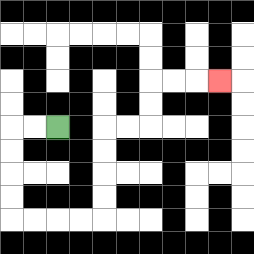{'start': '[2, 5]', 'end': '[9, 3]', 'path_directions': 'L,L,D,D,D,D,R,R,R,R,U,U,U,U,R,R,U,U,R,R,R', 'path_coordinates': '[[2, 5], [1, 5], [0, 5], [0, 6], [0, 7], [0, 8], [0, 9], [1, 9], [2, 9], [3, 9], [4, 9], [4, 8], [4, 7], [4, 6], [4, 5], [5, 5], [6, 5], [6, 4], [6, 3], [7, 3], [8, 3], [9, 3]]'}